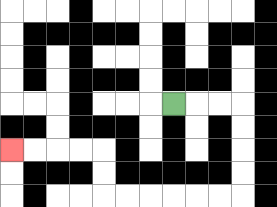{'start': '[7, 4]', 'end': '[0, 6]', 'path_directions': 'R,R,R,D,D,D,D,L,L,L,L,L,L,U,U,L,L,L,L', 'path_coordinates': '[[7, 4], [8, 4], [9, 4], [10, 4], [10, 5], [10, 6], [10, 7], [10, 8], [9, 8], [8, 8], [7, 8], [6, 8], [5, 8], [4, 8], [4, 7], [4, 6], [3, 6], [2, 6], [1, 6], [0, 6]]'}